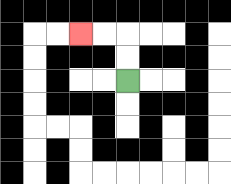{'start': '[5, 3]', 'end': '[3, 1]', 'path_directions': 'U,U,L,L', 'path_coordinates': '[[5, 3], [5, 2], [5, 1], [4, 1], [3, 1]]'}